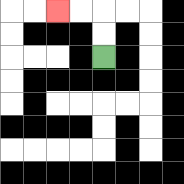{'start': '[4, 2]', 'end': '[2, 0]', 'path_directions': 'U,U,L,L', 'path_coordinates': '[[4, 2], [4, 1], [4, 0], [3, 0], [2, 0]]'}